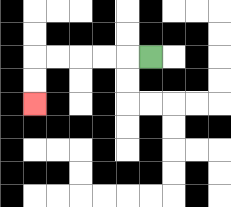{'start': '[6, 2]', 'end': '[1, 4]', 'path_directions': 'L,L,L,L,L,D,D', 'path_coordinates': '[[6, 2], [5, 2], [4, 2], [3, 2], [2, 2], [1, 2], [1, 3], [1, 4]]'}